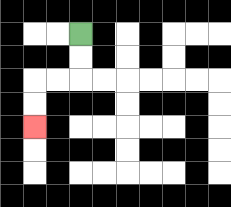{'start': '[3, 1]', 'end': '[1, 5]', 'path_directions': 'D,D,L,L,D,D', 'path_coordinates': '[[3, 1], [3, 2], [3, 3], [2, 3], [1, 3], [1, 4], [1, 5]]'}